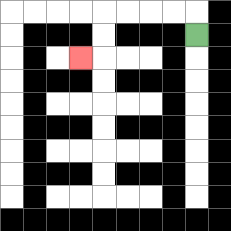{'start': '[8, 1]', 'end': '[3, 2]', 'path_directions': 'U,L,L,L,L,D,D,L', 'path_coordinates': '[[8, 1], [8, 0], [7, 0], [6, 0], [5, 0], [4, 0], [4, 1], [4, 2], [3, 2]]'}